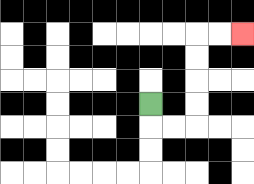{'start': '[6, 4]', 'end': '[10, 1]', 'path_directions': 'D,R,R,U,U,U,U,R,R', 'path_coordinates': '[[6, 4], [6, 5], [7, 5], [8, 5], [8, 4], [8, 3], [8, 2], [8, 1], [9, 1], [10, 1]]'}